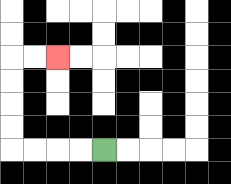{'start': '[4, 6]', 'end': '[2, 2]', 'path_directions': 'L,L,L,L,U,U,U,U,R,R', 'path_coordinates': '[[4, 6], [3, 6], [2, 6], [1, 6], [0, 6], [0, 5], [0, 4], [0, 3], [0, 2], [1, 2], [2, 2]]'}